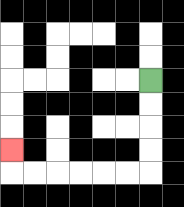{'start': '[6, 3]', 'end': '[0, 6]', 'path_directions': 'D,D,D,D,L,L,L,L,L,L,U', 'path_coordinates': '[[6, 3], [6, 4], [6, 5], [6, 6], [6, 7], [5, 7], [4, 7], [3, 7], [2, 7], [1, 7], [0, 7], [0, 6]]'}